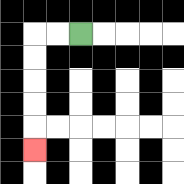{'start': '[3, 1]', 'end': '[1, 6]', 'path_directions': 'L,L,D,D,D,D,D', 'path_coordinates': '[[3, 1], [2, 1], [1, 1], [1, 2], [1, 3], [1, 4], [1, 5], [1, 6]]'}